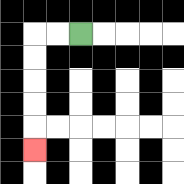{'start': '[3, 1]', 'end': '[1, 6]', 'path_directions': 'L,L,D,D,D,D,D', 'path_coordinates': '[[3, 1], [2, 1], [1, 1], [1, 2], [1, 3], [1, 4], [1, 5], [1, 6]]'}